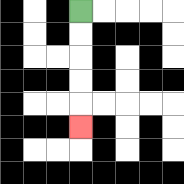{'start': '[3, 0]', 'end': '[3, 5]', 'path_directions': 'D,D,D,D,D', 'path_coordinates': '[[3, 0], [3, 1], [3, 2], [3, 3], [3, 4], [3, 5]]'}